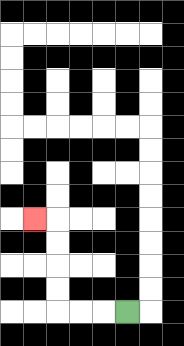{'start': '[5, 13]', 'end': '[1, 9]', 'path_directions': 'L,L,L,U,U,U,U,L', 'path_coordinates': '[[5, 13], [4, 13], [3, 13], [2, 13], [2, 12], [2, 11], [2, 10], [2, 9], [1, 9]]'}